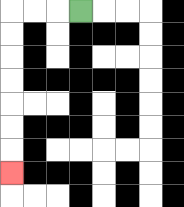{'start': '[3, 0]', 'end': '[0, 7]', 'path_directions': 'L,L,L,D,D,D,D,D,D,D', 'path_coordinates': '[[3, 0], [2, 0], [1, 0], [0, 0], [0, 1], [0, 2], [0, 3], [0, 4], [0, 5], [0, 6], [0, 7]]'}